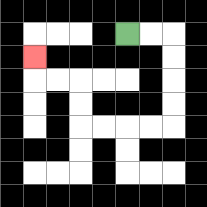{'start': '[5, 1]', 'end': '[1, 2]', 'path_directions': 'R,R,D,D,D,D,L,L,L,L,U,U,L,L,U', 'path_coordinates': '[[5, 1], [6, 1], [7, 1], [7, 2], [7, 3], [7, 4], [7, 5], [6, 5], [5, 5], [4, 5], [3, 5], [3, 4], [3, 3], [2, 3], [1, 3], [1, 2]]'}